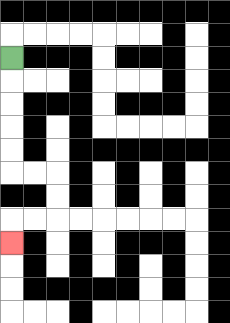{'start': '[0, 2]', 'end': '[0, 10]', 'path_directions': 'D,D,D,D,D,R,R,D,D,L,L,D', 'path_coordinates': '[[0, 2], [0, 3], [0, 4], [0, 5], [0, 6], [0, 7], [1, 7], [2, 7], [2, 8], [2, 9], [1, 9], [0, 9], [0, 10]]'}